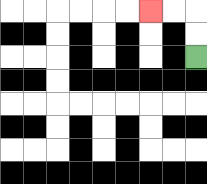{'start': '[8, 2]', 'end': '[6, 0]', 'path_directions': 'U,U,L,L', 'path_coordinates': '[[8, 2], [8, 1], [8, 0], [7, 0], [6, 0]]'}